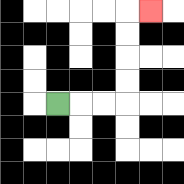{'start': '[2, 4]', 'end': '[6, 0]', 'path_directions': 'R,R,R,U,U,U,U,R', 'path_coordinates': '[[2, 4], [3, 4], [4, 4], [5, 4], [5, 3], [5, 2], [5, 1], [5, 0], [6, 0]]'}